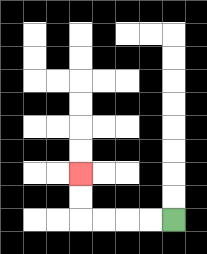{'start': '[7, 9]', 'end': '[3, 7]', 'path_directions': 'L,L,L,L,U,U', 'path_coordinates': '[[7, 9], [6, 9], [5, 9], [4, 9], [3, 9], [3, 8], [3, 7]]'}